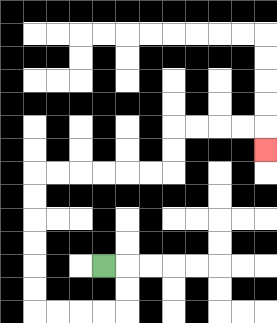{'start': '[4, 11]', 'end': '[11, 6]', 'path_directions': 'R,D,D,L,L,L,L,U,U,U,U,U,U,R,R,R,R,R,R,U,U,R,R,R,R,D', 'path_coordinates': '[[4, 11], [5, 11], [5, 12], [5, 13], [4, 13], [3, 13], [2, 13], [1, 13], [1, 12], [1, 11], [1, 10], [1, 9], [1, 8], [1, 7], [2, 7], [3, 7], [4, 7], [5, 7], [6, 7], [7, 7], [7, 6], [7, 5], [8, 5], [9, 5], [10, 5], [11, 5], [11, 6]]'}